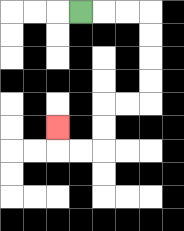{'start': '[3, 0]', 'end': '[2, 5]', 'path_directions': 'R,R,R,D,D,D,D,L,L,D,D,L,L,U', 'path_coordinates': '[[3, 0], [4, 0], [5, 0], [6, 0], [6, 1], [6, 2], [6, 3], [6, 4], [5, 4], [4, 4], [4, 5], [4, 6], [3, 6], [2, 6], [2, 5]]'}